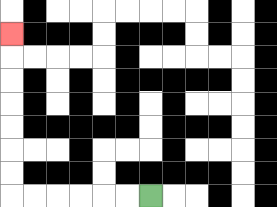{'start': '[6, 8]', 'end': '[0, 1]', 'path_directions': 'L,L,L,L,L,L,U,U,U,U,U,U,U', 'path_coordinates': '[[6, 8], [5, 8], [4, 8], [3, 8], [2, 8], [1, 8], [0, 8], [0, 7], [0, 6], [0, 5], [0, 4], [0, 3], [0, 2], [0, 1]]'}